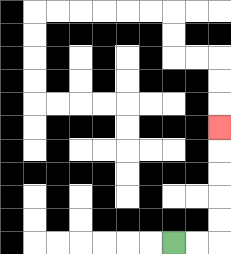{'start': '[7, 10]', 'end': '[9, 5]', 'path_directions': 'R,R,U,U,U,U,U', 'path_coordinates': '[[7, 10], [8, 10], [9, 10], [9, 9], [9, 8], [9, 7], [9, 6], [9, 5]]'}